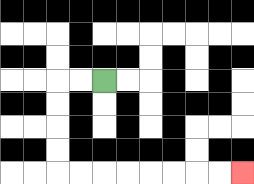{'start': '[4, 3]', 'end': '[10, 7]', 'path_directions': 'L,L,D,D,D,D,R,R,R,R,R,R,R,R', 'path_coordinates': '[[4, 3], [3, 3], [2, 3], [2, 4], [2, 5], [2, 6], [2, 7], [3, 7], [4, 7], [5, 7], [6, 7], [7, 7], [8, 7], [9, 7], [10, 7]]'}